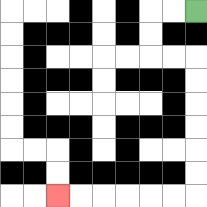{'start': '[8, 0]', 'end': '[2, 8]', 'path_directions': 'L,L,D,D,R,R,D,D,D,D,D,D,L,L,L,L,L,L', 'path_coordinates': '[[8, 0], [7, 0], [6, 0], [6, 1], [6, 2], [7, 2], [8, 2], [8, 3], [8, 4], [8, 5], [8, 6], [8, 7], [8, 8], [7, 8], [6, 8], [5, 8], [4, 8], [3, 8], [2, 8]]'}